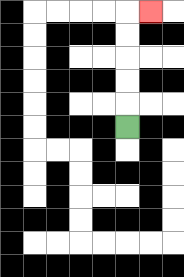{'start': '[5, 5]', 'end': '[6, 0]', 'path_directions': 'U,U,U,U,U,R', 'path_coordinates': '[[5, 5], [5, 4], [5, 3], [5, 2], [5, 1], [5, 0], [6, 0]]'}